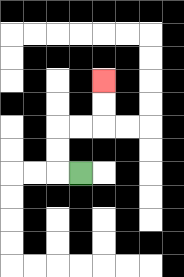{'start': '[3, 7]', 'end': '[4, 3]', 'path_directions': 'L,U,U,R,R,U,U', 'path_coordinates': '[[3, 7], [2, 7], [2, 6], [2, 5], [3, 5], [4, 5], [4, 4], [4, 3]]'}